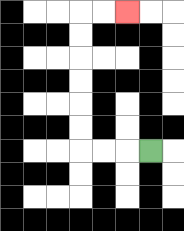{'start': '[6, 6]', 'end': '[5, 0]', 'path_directions': 'L,L,L,U,U,U,U,U,U,R,R', 'path_coordinates': '[[6, 6], [5, 6], [4, 6], [3, 6], [3, 5], [3, 4], [3, 3], [3, 2], [3, 1], [3, 0], [4, 0], [5, 0]]'}